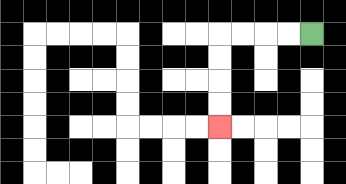{'start': '[13, 1]', 'end': '[9, 5]', 'path_directions': 'L,L,L,L,D,D,D,D', 'path_coordinates': '[[13, 1], [12, 1], [11, 1], [10, 1], [9, 1], [9, 2], [9, 3], [9, 4], [9, 5]]'}